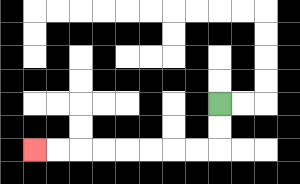{'start': '[9, 4]', 'end': '[1, 6]', 'path_directions': 'D,D,L,L,L,L,L,L,L,L', 'path_coordinates': '[[9, 4], [9, 5], [9, 6], [8, 6], [7, 6], [6, 6], [5, 6], [4, 6], [3, 6], [2, 6], [1, 6]]'}